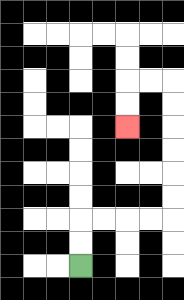{'start': '[3, 11]', 'end': '[5, 5]', 'path_directions': 'U,U,R,R,R,R,U,U,U,U,U,U,L,L,D,D', 'path_coordinates': '[[3, 11], [3, 10], [3, 9], [4, 9], [5, 9], [6, 9], [7, 9], [7, 8], [7, 7], [7, 6], [7, 5], [7, 4], [7, 3], [6, 3], [5, 3], [5, 4], [5, 5]]'}